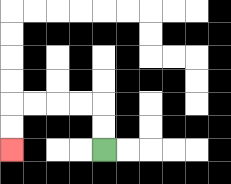{'start': '[4, 6]', 'end': '[0, 6]', 'path_directions': 'U,U,L,L,L,L,D,D', 'path_coordinates': '[[4, 6], [4, 5], [4, 4], [3, 4], [2, 4], [1, 4], [0, 4], [0, 5], [0, 6]]'}